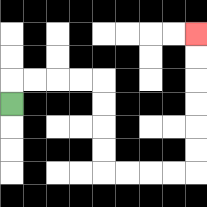{'start': '[0, 4]', 'end': '[8, 1]', 'path_directions': 'U,R,R,R,R,D,D,D,D,R,R,R,R,U,U,U,U,U,U', 'path_coordinates': '[[0, 4], [0, 3], [1, 3], [2, 3], [3, 3], [4, 3], [4, 4], [4, 5], [4, 6], [4, 7], [5, 7], [6, 7], [7, 7], [8, 7], [8, 6], [8, 5], [8, 4], [8, 3], [8, 2], [8, 1]]'}